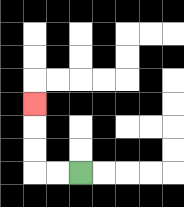{'start': '[3, 7]', 'end': '[1, 4]', 'path_directions': 'L,L,U,U,U', 'path_coordinates': '[[3, 7], [2, 7], [1, 7], [1, 6], [1, 5], [1, 4]]'}